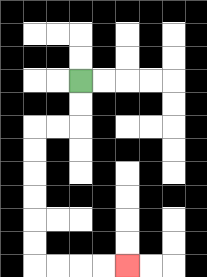{'start': '[3, 3]', 'end': '[5, 11]', 'path_directions': 'D,D,L,L,D,D,D,D,D,D,R,R,R,R', 'path_coordinates': '[[3, 3], [3, 4], [3, 5], [2, 5], [1, 5], [1, 6], [1, 7], [1, 8], [1, 9], [1, 10], [1, 11], [2, 11], [3, 11], [4, 11], [5, 11]]'}